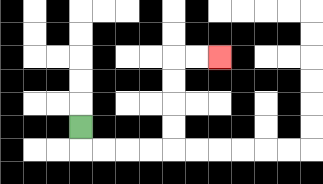{'start': '[3, 5]', 'end': '[9, 2]', 'path_directions': 'D,R,R,R,R,U,U,U,U,R,R', 'path_coordinates': '[[3, 5], [3, 6], [4, 6], [5, 6], [6, 6], [7, 6], [7, 5], [7, 4], [7, 3], [7, 2], [8, 2], [9, 2]]'}